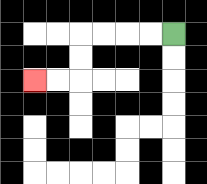{'start': '[7, 1]', 'end': '[1, 3]', 'path_directions': 'L,L,L,L,D,D,L,L', 'path_coordinates': '[[7, 1], [6, 1], [5, 1], [4, 1], [3, 1], [3, 2], [3, 3], [2, 3], [1, 3]]'}